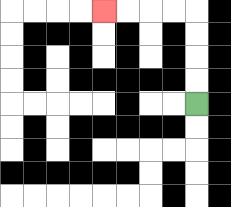{'start': '[8, 4]', 'end': '[4, 0]', 'path_directions': 'U,U,U,U,L,L,L,L', 'path_coordinates': '[[8, 4], [8, 3], [8, 2], [8, 1], [8, 0], [7, 0], [6, 0], [5, 0], [4, 0]]'}